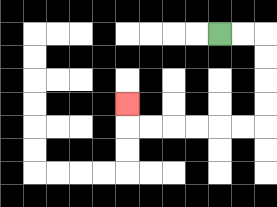{'start': '[9, 1]', 'end': '[5, 4]', 'path_directions': 'R,R,D,D,D,D,L,L,L,L,L,L,U', 'path_coordinates': '[[9, 1], [10, 1], [11, 1], [11, 2], [11, 3], [11, 4], [11, 5], [10, 5], [9, 5], [8, 5], [7, 5], [6, 5], [5, 5], [5, 4]]'}